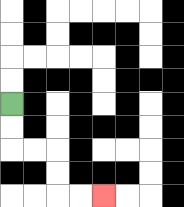{'start': '[0, 4]', 'end': '[4, 8]', 'path_directions': 'D,D,R,R,D,D,R,R', 'path_coordinates': '[[0, 4], [0, 5], [0, 6], [1, 6], [2, 6], [2, 7], [2, 8], [3, 8], [4, 8]]'}